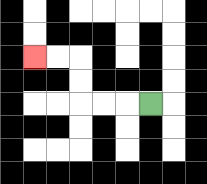{'start': '[6, 4]', 'end': '[1, 2]', 'path_directions': 'L,L,L,U,U,L,L', 'path_coordinates': '[[6, 4], [5, 4], [4, 4], [3, 4], [3, 3], [3, 2], [2, 2], [1, 2]]'}